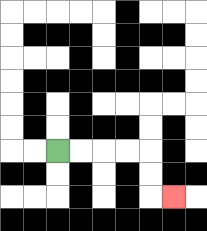{'start': '[2, 6]', 'end': '[7, 8]', 'path_directions': 'R,R,R,R,D,D,R', 'path_coordinates': '[[2, 6], [3, 6], [4, 6], [5, 6], [6, 6], [6, 7], [6, 8], [7, 8]]'}